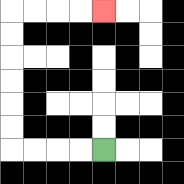{'start': '[4, 6]', 'end': '[4, 0]', 'path_directions': 'L,L,L,L,U,U,U,U,U,U,R,R,R,R', 'path_coordinates': '[[4, 6], [3, 6], [2, 6], [1, 6], [0, 6], [0, 5], [0, 4], [0, 3], [0, 2], [0, 1], [0, 0], [1, 0], [2, 0], [3, 0], [4, 0]]'}